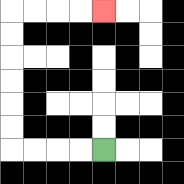{'start': '[4, 6]', 'end': '[4, 0]', 'path_directions': 'L,L,L,L,U,U,U,U,U,U,R,R,R,R', 'path_coordinates': '[[4, 6], [3, 6], [2, 6], [1, 6], [0, 6], [0, 5], [0, 4], [0, 3], [0, 2], [0, 1], [0, 0], [1, 0], [2, 0], [3, 0], [4, 0]]'}